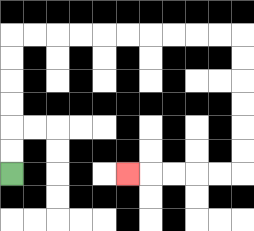{'start': '[0, 7]', 'end': '[5, 7]', 'path_directions': 'U,U,U,U,U,U,R,R,R,R,R,R,R,R,R,R,D,D,D,D,D,D,L,L,L,L,L', 'path_coordinates': '[[0, 7], [0, 6], [0, 5], [0, 4], [0, 3], [0, 2], [0, 1], [1, 1], [2, 1], [3, 1], [4, 1], [5, 1], [6, 1], [7, 1], [8, 1], [9, 1], [10, 1], [10, 2], [10, 3], [10, 4], [10, 5], [10, 6], [10, 7], [9, 7], [8, 7], [7, 7], [6, 7], [5, 7]]'}